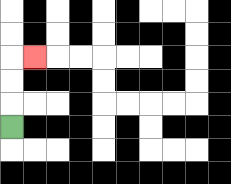{'start': '[0, 5]', 'end': '[1, 2]', 'path_directions': 'U,U,U,R', 'path_coordinates': '[[0, 5], [0, 4], [0, 3], [0, 2], [1, 2]]'}